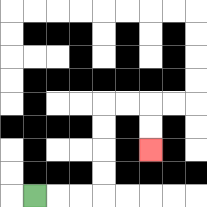{'start': '[1, 8]', 'end': '[6, 6]', 'path_directions': 'R,R,R,U,U,U,U,R,R,D,D', 'path_coordinates': '[[1, 8], [2, 8], [3, 8], [4, 8], [4, 7], [4, 6], [4, 5], [4, 4], [5, 4], [6, 4], [6, 5], [6, 6]]'}